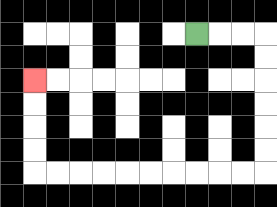{'start': '[8, 1]', 'end': '[1, 3]', 'path_directions': 'R,R,R,D,D,D,D,D,D,L,L,L,L,L,L,L,L,L,L,U,U,U,U', 'path_coordinates': '[[8, 1], [9, 1], [10, 1], [11, 1], [11, 2], [11, 3], [11, 4], [11, 5], [11, 6], [11, 7], [10, 7], [9, 7], [8, 7], [7, 7], [6, 7], [5, 7], [4, 7], [3, 7], [2, 7], [1, 7], [1, 6], [1, 5], [1, 4], [1, 3]]'}